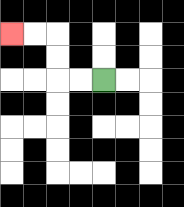{'start': '[4, 3]', 'end': '[0, 1]', 'path_directions': 'L,L,U,U,L,L', 'path_coordinates': '[[4, 3], [3, 3], [2, 3], [2, 2], [2, 1], [1, 1], [0, 1]]'}